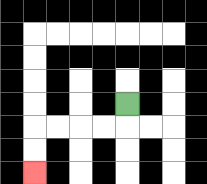{'start': '[5, 4]', 'end': '[1, 7]', 'path_directions': 'D,L,L,L,L,D,D', 'path_coordinates': '[[5, 4], [5, 5], [4, 5], [3, 5], [2, 5], [1, 5], [1, 6], [1, 7]]'}